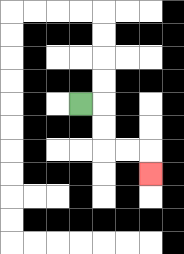{'start': '[3, 4]', 'end': '[6, 7]', 'path_directions': 'R,D,D,R,R,D', 'path_coordinates': '[[3, 4], [4, 4], [4, 5], [4, 6], [5, 6], [6, 6], [6, 7]]'}